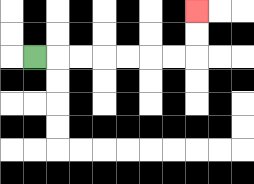{'start': '[1, 2]', 'end': '[8, 0]', 'path_directions': 'R,R,R,R,R,R,R,U,U', 'path_coordinates': '[[1, 2], [2, 2], [3, 2], [4, 2], [5, 2], [6, 2], [7, 2], [8, 2], [8, 1], [8, 0]]'}